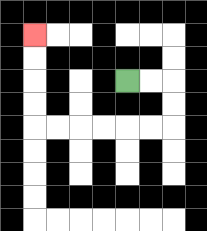{'start': '[5, 3]', 'end': '[1, 1]', 'path_directions': 'R,R,D,D,L,L,L,L,L,L,U,U,U,U', 'path_coordinates': '[[5, 3], [6, 3], [7, 3], [7, 4], [7, 5], [6, 5], [5, 5], [4, 5], [3, 5], [2, 5], [1, 5], [1, 4], [1, 3], [1, 2], [1, 1]]'}